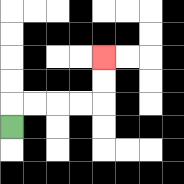{'start': '[0, 5]', 'end': '[4, 2]', 'path_directions': 'U,R,R,R,R,U,U', 'path_coordinates': '[[0, 5], [0, 4], [1, 4], [2, 4], [3, 4], [4, 4], [4, 3], [4, 2]]'}